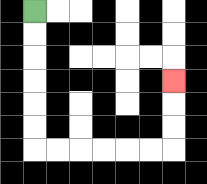{'start': '[1, 0]', 'end': '[7, 3]', 'path_directions': 'D,D,D,D,D,D,R,R,R,R,R,R,U,U,U', 'path_coordinates': '[[1, 0], [1, 1], [1, 2], [1, 3], [1, 4], [1, 5], [1, 6], [2, 6], [3, 6], [4, 6], [5, 6], [6, 6], [7, 6], [7, 5], [7, 4], [7, 3]]'}